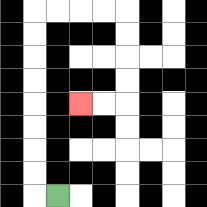{'start': '[2, 8]', 'end': '[3, 4]', 'path_directions': 'L,U,U,U,U,U,U,U,U,R,R,R,R,D,D,D,D,L,L', 'path_coordinates': '[[2, 8], [1, 8], [1, 7], [1, 6], [1, 5], [1, 4], [1, 3], [1, 2], [1, 1], [1, 0], [2, 0], [3, 0], [4, 0], [5, 0], [5, 1], [5, 2], [5, 3], [5, 4], [4, 4], [3, 4]]'}